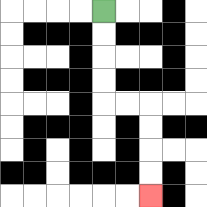{'start': '[4, 0]', 'end': '[6, 8]', 'path_directions': 'D,D,D,D,R,R,D,D,D,D', 'path_coordinates': '[[4, 0], [4, 1], [4, 2], [4, 3], [4, 4], [5, 4], [6, 4], [6, 5], [6, 6], [6, 7], [6, 8]]'}